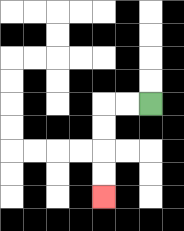{'start': '[6, 4]', 'end': '[4, 8]', 'path_directions': 'L,L,D,D,D,D', 'path_coordinates': '[[6, 4], [5, 4], [4, 4], [4, 5], [4, 6], [4, 7], [4, 8]]'}